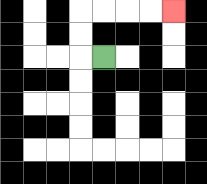{'start': '[4, 2]', 'end': '[7, 0]', 'path_directions': 'L,U,U,R,R,R,R', 'path_coordinates': '[[4, 2], [3, 2], [3, 1], [3, 0], [4, 0], [5, 0], [6, 0], [7, 0]]'}